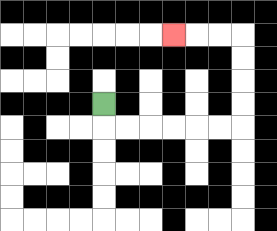{'start': '[4, 4]', 'end': '[7, 1]', 'path_directions': 'D,R,R,R,R,R,R,U,U,U,U,L,L,L', 'path_coordinates': '[[4, 4], [4, 5], [5, 5], [6, 5], [7, 5], [8, 5], [9, 5], [10, 5], [10, 4], [10, 3], [10, 2], [10, 1], [9, 1], [8, 1], [7, 1]]'}